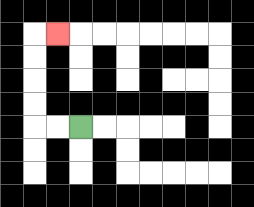{'start': '[3, 5]', 'end': '[2, 1]', 'path_directions': 'L,L,U,U,U,U,R', 'path_coordinates': '[[3, 5], [2, 5], [1, 5], [1, 4], [1, 3], [1, 2], [1, 1], [2, 1]]'}